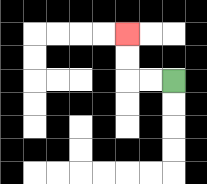{'start': '[7, 3]', 'end': '[5, 1]', 'path_directions': 'L,L,U,U', 'path_coordinates': '[[7, 3], [6, 3], [5, 3], [5, 2], [5, 1]]'}